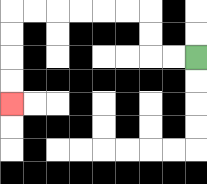{'start': '[8, 2]', 'end': '[0, 4]', 'path_directions': 'L,L,U,U,L,L,L,L,L,L,D,D,D,D', 'path_coordinates': '[[8, 2], [7, 2], [6, 2], [6, 1], [6, 0], [5, 0], [4, 0], [3, 0], [2, 0], [1, 0], [0, 0], [0, 1], [0, 2], [0, 3], [0, 4]]'}